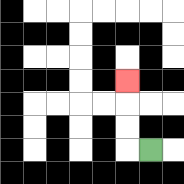{'start': '[6, 6]', 'end': '[5, 3]', 'path_directions': 'L,U,U,U', 'path_coordinates': '[[6, 6], [5, 6], [5, 5], [5, 4], [5, 3]]'}